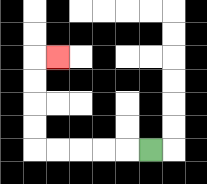{'start': '[6, 6]', 'end': '[2, 2]', 'path_directions': 'L,L,L,L,L,U,U,U,U,R', 'path_coordinates': '[[6, 6], [5, 6], [4, 6], [3, 6], [2, 6], [1, 6], [1, 5], [1, 4], [1, 3], [1, 2], [2, 2]]'}